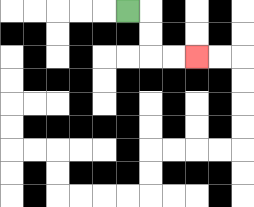{'start': '[5, 0]', 'end': '[8, 2]', 'path_directions': 'R,D,D,R,R', 'path_coordinates': '[[5, 0], [6, 0], [6, 1], [6, 2], [7, 2], [8, 2]]'}